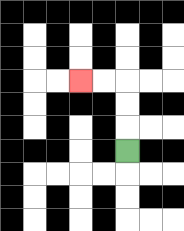{'start': '[5, 6]', 'end': '[3, 3]', 'path_directions': 'U,U,U,L,L', 'path_coordinates': '[[5, 6], [5, 5], [5, 4], [5, 3], [4, 3], [3, 3]]'}